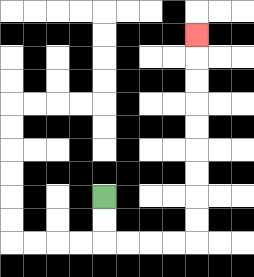{'start': '[4, 8]', 'end': '[8, 1]', 'path_directions': 'D,D,R,R,R,R,U,U,U,U,U,U,U,U,U', 'path_coordinates': '[[4, 8], [4, 9], [4, 10], [5, 10], [6, 10], [7, 10], [8, 10], [8, 9], [8, 8], [8, 7], [8, 6], [8, 5], [8, 4], [8, 3], [8, 2], [8, 1]]'}